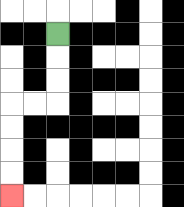{'start': '[2, 1]', 'end': '[0, 8]', 'path_directions': 'D,D,D,L,L,D,D,D,D', 'path_coordinates': '[[2, 1], [2, 2], [2, 3], [2, 4], [1, 4], [0, 4], [0, 5], [0, 6], [0, 7], [0, 8]]'}